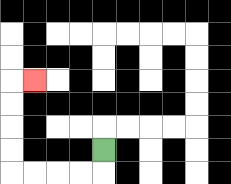{'start': '[4, 6]', 'end': '[1, 3]', 'path_directions': 'D,L,L,L,L,U,U,U,U,R', 'path_coordinates': '[[4, 6], [4, 7], [3, 7], [2, 7], [1, 7], [0, 7], [0, 6], [0, 5], [0, 4], [0, 3], [1, 3]]'}